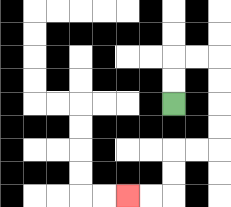{'start': '[7, 4]', 'end': '[5, 8]', 'path_directions': 'U,U,R,R,D,D,D,D,L,L,D,D,L,L', 'path_coordinates': '[[7, 4], [7, 3], [7, 2], [8, 2], [9, 2], [9, 3], [9, 4], [9, 5], [9, 6], [8, 6], [7, 6], [7, 7], [7, 8], [6, 8], [5, 8]]'}